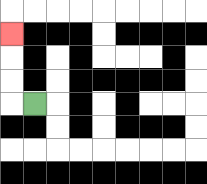{'start': '[1, 4]', 'end': '[0, 1]', 'path_directions': 'L,U,U,U', 'path_coordinates': '[[1, 4], [0, 4], [0, 3], [0, 2], [0, 1]]'}